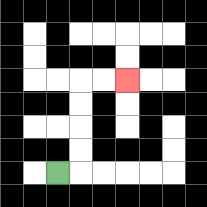{'start': '[2, 7]', 'end': '[5, 3]', 'path_directions': 'R,U,U,U,U,R,R', 'path_coordinates': '[[2, 7], [3, 7], [3, 6], [3, 5], [3, 4], [3, 3], [4, 3], [5, 3]]'}